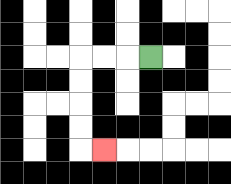{'start': '[6, 2]', 'end': '[4, 6]', 'path_directions': 'L,L,L,D,D,D,D,R', 'path_coordinates': '[[6, 2], [5, 2], [4, 2], [3, 2], [3, 3], [3, 4], [3, 5], [3, 6], [4, 6]]'}